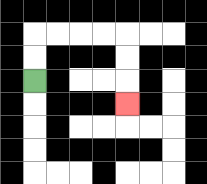{'start': '[1, 3]', 'end': '[5, 4]', 'path_directions': 'U,U,R,R,R,R,D,D,D', 'path_coordinates': '[[1, 3], [1, 2], [1, 1], [2, 1], [3, 1], [4, 1], [5, 1], [5, 2], [5, 3], [5, 4]]'}